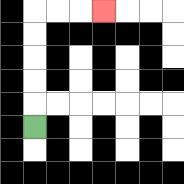{'start': '[1, 5]', 'end': '[4, 0]', 'path_directions': 'U,U,U,U,U,R,R,R', 'path_coordinates': '[[1, 5], [1, 4], [1, 3], [1, 2], [1, 1], [1, 0], [2, 0], [3, 0], [4, 0]]'}